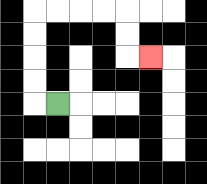{'start': '[2, 4]', 'end': '[6, 2]', 'path_directions': 'L,U,U,U,U,R,R,R,R,D,D,R', 'path_coordinates': '[[2, 4], [1, 4], [1, 3], [1, 2], [1, 1], [1, 0], [2, 0], [3, 0], [4, 0], [5, 0], [5, 1], [5, 2], [6, 2]]'}